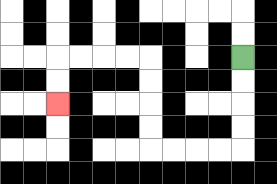{'start': '[10, 2]', 'end': '[2, 4]', 'path_directions': 'D,D,D,D,L,L,L,L,U,U,U,U,L,L,L,L,D,D', 'path_coordinates': '[[10, 2], [10, 3], [10, 4], [10, 5], [10, 6], [9, 6], [8, 6], [7, 6], [6, 6], [6, 5], [6, 4], [6, 3], [6, 2], [5, 2], [4, 2], [3, 2], [2, 2], [2, 3], [2, 4]]'}